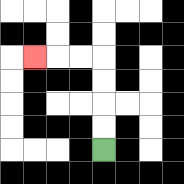{'start': '[4, 6]', 'end': '[1, 2]', 'path_directions': 'U,U,U,U,L,L,L', 'path_coordinates': '[[4, 6], [4, 5], [4, 4], [4, 3], [4, 2], [3, 2], [2, 2], [1, 2]]'}